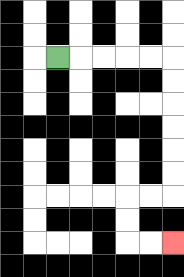{'start': '[2, 2]', 'end': '[7, 10]', 'path_directions': 'R,R,R,R,R,D,D,D,D,D,D,L,L,D,D,R,R', 'path_coordinates': '[[2, 2], [3, 2], [4, 2], [5, 2], [6, 2], [7, 2], [7, 3], [7, 4], [7, 5], [7, 6], [7, 7], [7, 8], [6, 8], [5, 8], [5, 9], [5, 10], [6, 10], [7, 10]]'}